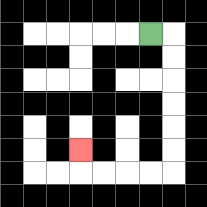{'start': '[6, 1]', 'end': '[3, 6]', 'path_directions': 'R,D,D,D,D,D,D,L,L,L,L,U', 'path_coordinates': '[[6, 1], [7, 1], [7, 2], [7, 3], [7, 4], [7, 5], [7, 6], [7, 7], [6, 7], [5, 7], [4, 7], [3, 7], [3, 6]]'}